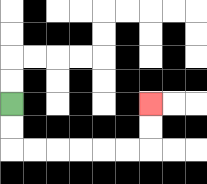{'start': '[0, 4]', 'end': '[6, 4]', 'path_directions': 'D,D,R,R,R,R,R,R,U,U', 'path_coordinates': '[[0, 4], [0, 5], [0, 6], [1, 6], [2, 6], [3, 6], [4, 6], [5, 6], [6, 6], [6, 5], [6, 4]]'}